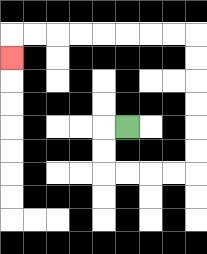{'start': '[5, 5]', 'end': '[0, 2]', 'path_directions': 'L,D,D,R,R,R,R,U,U,U,U,U,U,L,L,L,L,L,L,L,L,D', 'path_coordinates': '[[5, 5], [4, 5], [4, 6], [4, 7], [5, 7], [6, 7], [7, 7], [8, 7], [8, 6], [8, 5], [8, 4], [8, 3], [8, 2], [8, 1], [7, 1], [6, 1], [5, 1], [4, 1], [3, 1], [2, 1], [1, 1], [0, 1], [0, 2]]'}